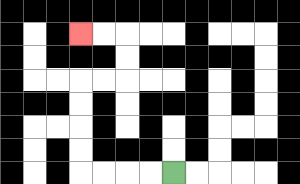{'start': '[7, 7]', 'end': '[3, 1]', 'path_directions': 'L,L,L,L,U,U,U,U,R,R,U,U,L,L', 'path_coordinates': '[[7, 7], [6, 7], [5, 7], [4, 7], [3, 7], [3, 6], [3, 5], [3, 4], [3, 3], [4, 3], [5, 3], [5, 2], [5, 1], [4, 1], [3, 1]]'}